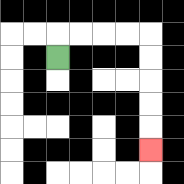{'start': '[2, 2]', 'end': '[6, 6]', 'path_directions': 'U,R,R,R,R,D,D,D,D,D', 'path_coordinates': '[[2, 2], [2, 1], [3, 1], [4, 1], [5, 1], [6, 1], [6, 2], [6, 3], [6, 4], [6, 5], [6, 6]]'}